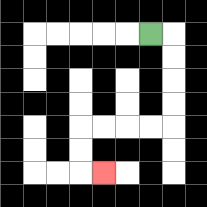{'start': '[6, 1]', 'end': '[4, 7]', 'path_directions': 'R,D,D,D,D,L,L,L,L,D,D,R', 'path_coordinates': '[[6, 1], [7, 1], [7, 2], [7, 3], [7, 4], [7, 5], [6, 5], [5, 5], [4, 5], [3, 5], [3, 6], [3, 7], [4, 7]]'}